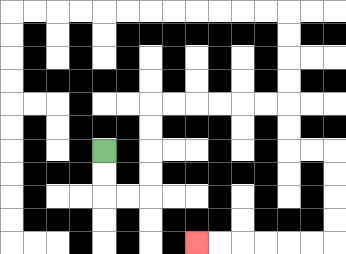{'start': '[4, 6]', 'end': '[8, 10]', 'path_directions': 'D,D,R,R,U,U,U,U,R,R,R,R,R,R,D,D,R,R,D,D,D,D,L,L,L,L,L,L', 'path_coordinates': '[[4, 6], [4, 7], [4, 8], [5, 8], [6, 8], [6, 7], [6, 6], [6, 5], [6, 4], [7, 4], [8, 4], [9, 4], [10, 4], [11, 4], [12, 4], [12, 5], [12, 6], [13, 6], [14, 6], [14, 7], [14, 8], [14, 9], [14, 10], [13, 10], [12, 10], [11, 10], [10, 10], [9, 10], [8, 10]]'}